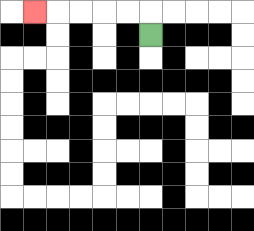{'start': '[6, 1]', 'end': '[1, 0]', 'path_directions': 'U,L,L,L,L,L', 'path_coordinates': '[[6, 1], [6, 0], [5, 0], [4, 0], [3, 0], [2, 0], [1, 0]]'}